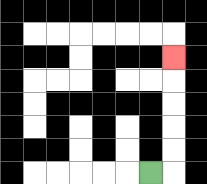{'start': '[6, 7]', 'end': '[7, 2]', 'path_directions': 'R,U,U,U,U,U', 'path_coordinates': '[[6, 7], [7, 7], [7, 6], [7, 5], [7, 4], [7, 3], [7, 2]]'}